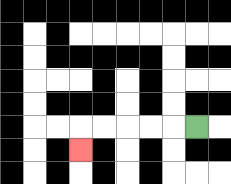{'start': '[8, 5]', 'end': '[3, 6]', 'path_directions': 'L,L,L,L,L,D', 'path_coordinates': '[[8, 5], [7, 5], [6, 5], [5, 5], [4, 5], [3, 5], [3, 6]]'}